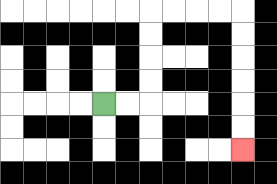{'start': '[4, 4]', 'end': '[10, 6]', 'path_directions': 'R,R,U,U,U,U,R,R,R,R,D,D,D,D,D,D', 'path_coordinates': '[[4, 4], [5, 4], [6, 4], [6, 3], [6, 2], [6, 1], [6, 0], [7, 0], [8, 0], [9, 0], [10, 0], [10, 1], [10, 2], [10, 3], [10, 4], [10, 5], [10, 6]]'}